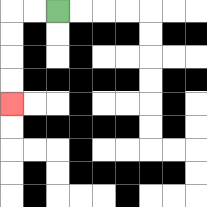{'start': '[2, 0]', 'end': '[0, 4]', 'path_directions': 'L,L,D,D,D,D', 'path_coordinates': '[[2, 0], [1, 0], [0, 0], [0, 1], [0, 2], [0, 3], [0, 4]]'}